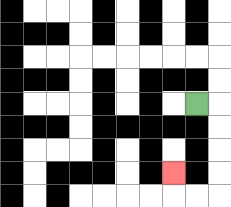{'start': '[8, 4]', 'end': '[7, 7]', 'path_directions': 'R,D,D,D,D,L,L,U', 'path_coordinates': '[[8, 4], [9, 4], [9, 5], [9, 6], [9, 7], [9, 8], [8, 8], [7, 8], [7, 7]]'}